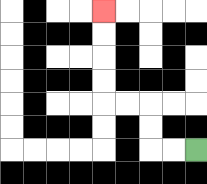{'start': '[8, 6]', 'end': '[4, 0]', 'path_directions': 'L,L,U,U,L,L,U,U,U,U', 'path_coordinates': '[[8, 6], [7, 6], [6, 6], [6, 5], [6, 4], [5, 4], [4, 4], [4, 3], [4, 2], [4, 1], [4, 0]]'}